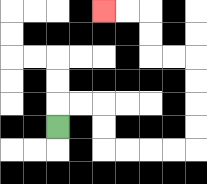{'start': '[2, 5]', 'end': '[4, 0]', 'path_directions': 'U,R,R,D,D,R,R,R,R,U,U,U,U,L,L,U,U,L,L', 'path_coordinates': '[[2, 5], [2, 4], [3, 4], [4, 4], [4, 5], [4, 6], [5, 6], [6, 6], [7, 6], [8, 6], [8, 5], [8, 4], [8, 3], [8, 2], [7, 2], [6, 2], [6, 1], [6, 0], [5, 0], [4, 0]]'}